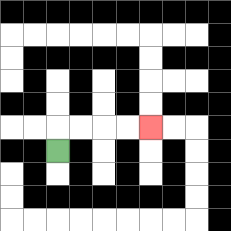{'start': '[2, 6]', 'end': '[6, 5]', 'path_directions': 'U,R,R,R,R', 'path_coordinates': '[[2, 6], [2, 5], [3, 5], [4, 5], [5, 5], [6, 5]]'}